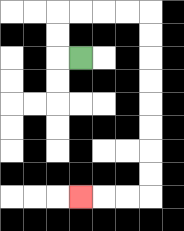{'start': '[3, 2]', 'end': '[3, 8]', 'path_directions': 'L,U,U,R,R,R,R,D,D,D,D,D,D,D,D,L,L,L', 'path_coordinates': '[[3, 2], [2, 2], [2, 1], [2, 0], [3, 0], [4, 0], [5, 0], [6, 0], [6, 1], [6, 2], [6, 3], [6, 4], [6, 5], [6, 6], [6, 7], [6, 8], [5, 8], [4, 8], [3, 8]]'}